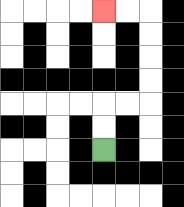{'start': '[4, 6]', 'end': '[4, 0]', 'path_directions': 'U,U,R,R,U,U,U,U,L,L', 'path_coordinates': '[[4, 6], [4, 5], [4, 4], [5, 4], [6, 4], [6, 3], [6, 2], [6, 1], [6, 0], [5, 0], [4, 0]]'}